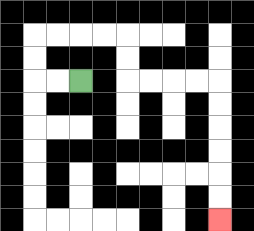{'start': '[3, 3]', 'end': '[9, 9]', 'path_directions': 'L,L,U,U,R,R,R,R,D,D,R,R,R,R,D,D,D,D,D,D', 'path_coordinates': '[[3, 3], [2, 3], [1, 3], [1, 2], [1, 1], [2, 1], [3, 1], [4, 1], [5, 1], [5, 2], [5, 3], [6, 3], [7, 3], [8, 3], [9, 3], [9, 4], [9, 5], [9, 6], [9, 7], [9, 8], [9, 9]]'}